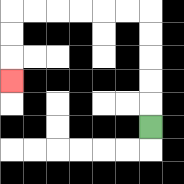{'start': '[6, 5]', 'end': '[0, 3]', 'path_directions': 'U,U,U,U,U,L,L,L,L,L,L,D,D,D', 'path_coordinates': '[[6, 5], [6, 4], [6, 3], [6, 2], [6, 1], [6, 0], [5, 0], [4, 0], [3, 0], [2, 0], [1, 0], [0, 0], [0, 1], [0, 2], [0, 3]]'}